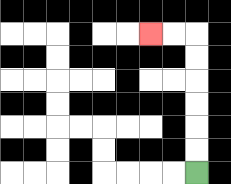{'start': '[8, 7]', 'end': '[6, 1]', 'path_directions': 'U,U,U,U,U,U,L,L', 'path_coordinates': '[[8, 7], [8, 6], [8, 5], [8, 4], [8, 3], [8, 2], [8, 1], [7, 1], [6, 1]]'}